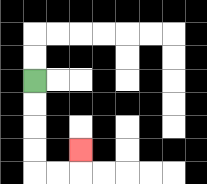{'start': '[1, 3]', 'end': '[3, 6]', 'path_directions': 'D,D,D,D,R,R,U', 'path_coordinates': '[[1, 3], [1, 4], [1, 5], [1, 6], [1, 7], [2, 7], [3, 7], [3, 6]]'}